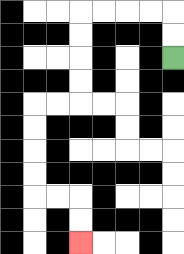{'start': '[7, 2]', 'end': '[3, 10]', 'path_directions': 'U,U,L,L,L,L,D,D,D,D,L,L,D,D,D,D,R,R,D,D', 'path_coordinates': '[[7, 2], [7, 1], [7, 0], [6, 0], [5, 0], [4, 0], [3, 0], [3, 1], [3, 2], [3, 3], [3, 4], [2, 4], [1, 4], [1, 5], [1, 6], [1, 7], [1, 8], [2, 8], [3, 8], [3, 9], [3, 10]]'}